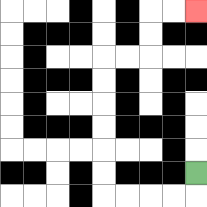{'start': '[8, 7]', 'end': '[8, 0]', 'path_directions': 'D,L,L,L,L,U,U,U,U,U,U,R,R,U,U,R,R', 'path_coordinates': '[[8, 7], [8, 8], [7, 8], [6, 8], [5, 8], [4, 8], [4, 7], [4, 6], [4, 5], [4, 4], [4, 3], [4, 2], [5, 2], [6, 2], [6, 1], [6, 0], [7, 0], [8, 0]]'}